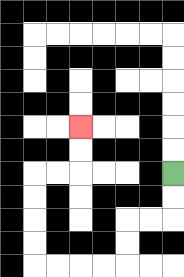{'start': '[7, 7]', 'end': '[3, 5]', 'path_directions': 'D,D,L,L,D,D,L,L,L,L,U,U,U,U,R,R,U,U', 'path_coordinates': '[[7, 7], [7, 8], [7, 9], [6, 9], [5, 9], [5, 10], [5, 11], [4, 11], [3, 11], [2, 11], [1, 11], [1, 10], [1, 9], [1, 8], [1, 7], [2, 7], [3, 7], [3, 6], [3, 5]]'}